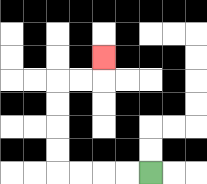{'start': '[6, 7]', 'end': '[4, 2]', 'path_directions': 'L,L,L,L,U,U,U,U,R,R,U', 'path_coordinates': '[[6, 7], [5, 7], [4, 7], [3, 7], [2, 7], [2, 6], [2, 5], [2, 4], [2, 3], [3, 3], [4, 3], [4, 2]]'}